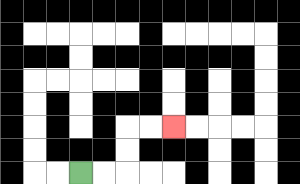{'start': '[3, 7]', 'end': '[7, 5]', 'path_directions': 'R,R,U,U,R,R', 'path_coordinates': '[[3, 7], [4, 7], [5, 7], [5, 6], [5, 5], [6, 5], [7, 5]]'}